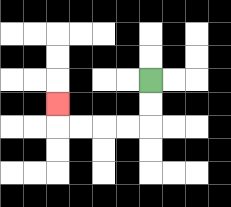{'start': '[6, 3]', 'end': '[2, 4]', 'path_directions': 'D,D,L,L,L,L,U', 'path_coordinates': '[[6, 3], [6, 4], [6, 5], [5, 5], [4, 5], [3, 5], [2, 5], [2, 4]]'}